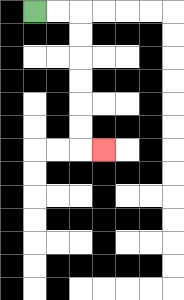{'start': '[1, 0]', 'end': '[4, 6]', 'path_directions': 'R,R,D,D,D,D,D,D,R', 'path_coordinates': '[[1, 0], [2, 0], [3, 0], [3, 1], [3, 2], [3, 3], [3, 4], [3, 5], [3, 6], [4, 6]]'}